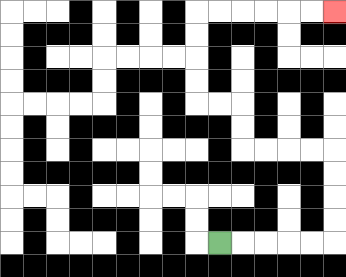{'start': '[9, 10]', 'end': '[14, 0]', 'path_directions': 'R,R,R,R,R,U,U,U,U,L,L,L,L,U,U,L,L,U,U,U,U,R,R,R,R,R,R', 'path_coordinates': '[[9, 10], [10, 10], [11, 10], [12, 10], [13, 10], [14, 10], [14, 9], [14, 8], [14, 7], [14, 6], [13, 6], [12, 6], [11, 6], [10, 6], [10, 5], [10, 4], [9, 4], [8, 4], [8, 3], [8, 2], [8, 1], [8, 0], [9, 0], [10, 0], [11, 0], [12, 0], [13, 0], [14, 0]]'}